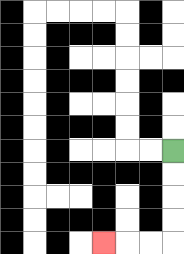{'start': '[7, 6]', 'end': '[4, 10]', 'path_directions': 'D,D,D,D,L,L,L', 'path_coordinates': '[[7, 6], [7, 7], [7, 8], [7, 9], [7, 10], [6, 10], [5, 10], [4, 10]]'}